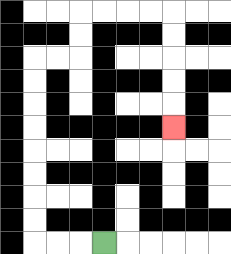{'start': '[4, 10]', 'end': '[7, 5]', 'path_directions': 'L,L,L,U,U,U,U,U,U,U,U,R,R,U,U,R,R,R,R,D,D,D,D,D', 'path_coordinates': '[[4, 10], [3, 10], [2, 10], [1, 10], [1, 9], [1, 8], [1, 7], [1, 6], [1, 5], [1, 4], [1, 3], [1, 2], [2, 2], [3, 2], [3, 1], [3, 0], [4, 0], [5, 0], [6, 0], [7, 0], [7, 1], [7, 2], [7, 3], [7, 4], [7, 5]]'}